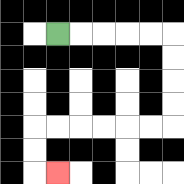{'start': '[2, 1]', 'end': '[2, 7]', 'path_directions': 'R,R,R,R,R,D,D,D,D,L,L,L,L,L,L,D,D,R', 'path_coordinates': '[[2, 1], [3, 1], [4, 1], [5, 1], [6, 1], [7, 1], [7, 2], [7, 3], [7, 4], [7, 5], [6, 5], [5, 5], [4, 5], [3, 5], [2, 5], [1, 5], [1, 6], [1, 7], [2, 7]]'}